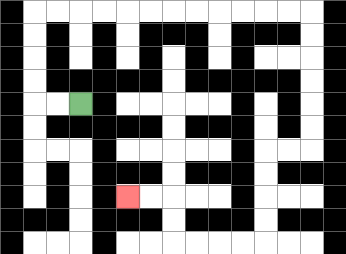{'start': '[3, 4]', 'end': '[5, 8]', 'path_directions': 'L,L,U,U,U,U,R,R,R,R,R,R,R,R,R,R,R,R,D,D,D,D,D,D,L,L,D,D,D,D,L,L,L,L,U,U,L,L', 'path_coordinates': '[[3, 4], [2, 4], [1, 4], [1, 3], [1, 2], [1, 1], [1, 0], [2, 0], [3, 0], [4, 0], [5, 0], [6, 0], [7, 0], [8, 0], [9, 0], [10, 0], [11, 0], [12, 0], [13, 0], [13, 1], [13, 2], [13, 3], [13, 4], [13, 5], [13, 6], [12, 6], [11, 6], [11, 7], [11, 8], [11, 9], [11, 10], [10, 10], [9, 10], [8, 10], [7, 10], [7, 9], [7, 8], [6, 8], [5, 8]]'}